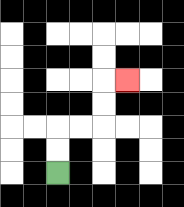{'start': '[2, 7]', 'end': '[5, 3]', 'path_directions': 'U,U,R,R,U,U,R', 'path_coordinates': '[[2, 7], [2, 6], [2, 5], [3, 5], [4, 5], [4, 4], [4, 3], [5, 3]]'}